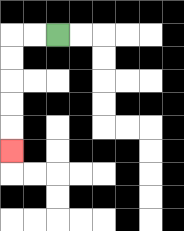{'start': '[2, 1]', 'end': '[0, 6]', 'path_directions': 'L,L,D,D,D,D,D', 'path_coordinates': '[[2, 1], [1, 1], [0, 1], [0, 2], [0, 3], [0, 4], [0, 5], [0, 6]]'}